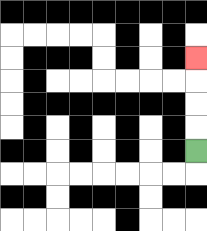{'start': '[8, 6]', 'end': '[8, 2]', 'path_directions': 'U,U,U,U', 'path_coordinates': '[[8, 6], [8, 5], [8, 4], [8, 3], [8, 2]]'}